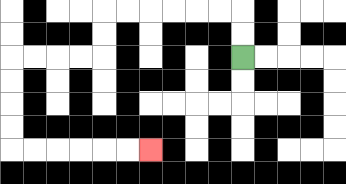{'start': '[10, 2]', 'end': '[6, 6]', 'path_directions': 'U,U,L,L,L,L,L,L,D,D,L,L,L,L,D,D,D,D,R,R,R,R,R,R', 'path_coordinates': '[[10, 2], [10, 1], [10, 0], [9, 0], [8, 0], [7, 0], [6, 0], [5, 0], [4, 0], [4, 1], [4, 2], [3, 2], [2, 2], [1, 2], [0, 2], [0, 3], [0, 4], [0, 5], [0, 6], [1, 6], [2, 6], [3, 6], [4, 6], [5, 6], [6, 6]]'}